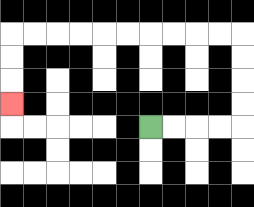{'start': '[6, 5]', 'end': '[0, 4]', 'path_directions': 'R,R,R,R,U,U,U,U,L,L,L,L,L,L,L,L,L,L,D,D,D', 'path_coordinates': '[[6, 5], [7, 5], [8, 5], [9, 5], [10, 5], [10, 4], [10, 3], [10, 2], [10, 1], [9, 1], [8, 1], [7, 1], [6, 1], [5, 1], [4, 1], [3, 1], [2, 1], [1, 1], [0, 1], [0, 2], [0, 3], [0, 4]]'}